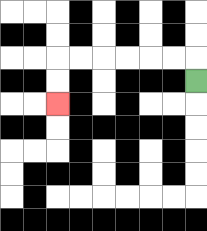{'start': '[8, 3]', 'end': '[2, 4]', 'path_directions': 'U,L,L,L,L,L,L,D,D', 'path_coordinates': '[[8, 3], [8, 2], [7, 2], [6, 2], [5, 2], [4, 2], [3, 2], [2, 2], [2, 3], [2, 4]]'}